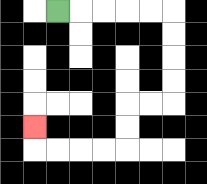{'start': '[2, 0]', 'end': '[1, 5]', 'path_directions': 'R,R,R,R,R,D,D,D,D,L,L,D,D,L,L,L,L,U', 'path_coordinates': '[[2, 0], [3, 0], [4, 0], [5, 0], [6, 0], [7, 0], [7, 1], [7, 2], [7, 3], [7, 4], [6, 4], [5, 4], [5, 5], [5, 6], [4, 6], [3, 6], [2, 6], [1, 6], [1, 5]]'}